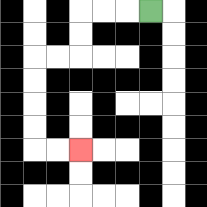{'start': '[6, 0]', 'end': '[3, 6]', 'path_directions': 'L,L,L,D,D,L,L,D,D,D,D,R,R', 'path_coordinates': '[[6, 0], [5, 0], [4, 0], [3, 0], [3, 1], [3, 2], [2, 2], [1, 2], [1, 3], [1, 4], [1, 5], [1, 6], [2, 6], [3, 6]]'}